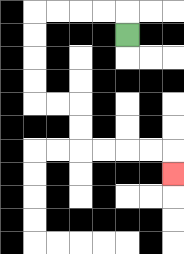{'start': '[5, 1]', 'end': '[7, 7]', 'path_directions': 'U,L,L,L,L,D,D,D,D,R,R,D,D,R,R,R,R,D', 'path_coordinates': '[[5, 1], [5, 0], [4, 0], [3, 0], [2, 0], [1, 0], [1, 1], [1, 2], [1, 3], [1, 4], [2, 4], [3, 4], [3, 5], [3, 6], [4, 6], [5, 6], [6, 6], [7, 6], [7, 7]]'}